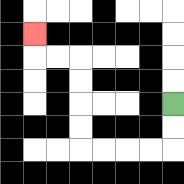{'start': '[7, 4]', 'end': '[1, 1]', 'path_directions': 'D,D,L,L,L,L,U,U,U,U,L,L,U', 'path_coordinates': '[[7, 4], [7, 5], [7, 6], [6, 6], [5, 6], [4, 6], [3, 6], [3, 5], [3, 4], [3, 3], [3, 2], [2, 2], [1, 2], [1, 1]]'}